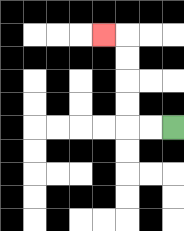{'start': '[7, 5]', 'end': '[4, 1]', 'path_directions': 'L,L,U,U,U,U,L', 'path_coordinates': '[[7, 5], [6, 5], [5, 5], [5, 4], [5, 3], [5, 2], [5, 1], [4, 1]]'}